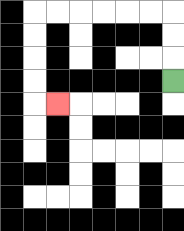{'start': '[7, 3]', 'end': '[2, 4]', 'path_directions': 'U,U,U,L,L,L,L,L,L,D,D,D,D,R', 'path_coordinates': '[[7, 3], [7, 2], [7, 1], [7, 0], [6, 0], [5, 0], [4, 0], [3, 0], [2, 0], [1, 0], [1, 1], [1, 2], [1, 3], [1, 4], [2, 4]]'}